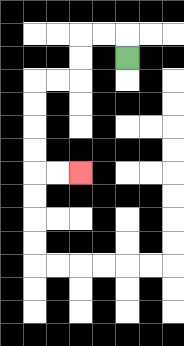{'start': '[5, 2]', 'end': '[3, 7]', 'path_directions': 'U,L,L,D,D,L,L,D,D,D,D,R,R', 'path_coordinates': '[[5, 2], [5, 1], [4, 1], [3, 1], [3, 2], [3, 3], [2, 3], [1, 3], [1, 4], [1, 5], [1, 6], [1, 7], [2, 7], [3, 7]]'}